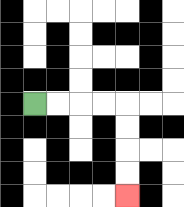{'start': '[1, 4]', 'end': '[5, 8]', 'path_directions': 'R,R,R,R,D,D,D,D', 'path_coordinates': '[[1, 4], [2, 4], [3, 4], [4, 4], [5, 4], [5, 5], [5, 6], [5, 7], [5, 8]]'}